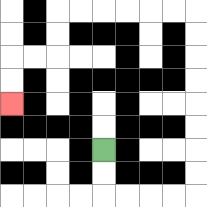{'start': '[4, 6]', 'end': '[0, 4]', 'path_directions': 'D,D,R,R,R,R,U,U,U,U,U,U,U,U,L,L,L,L,L,L,D,D,L,L,D,D', 'path_coordinates': '[[4, 6], [4, 7], [4, 8], [5, 8], [6, 8], [7, 8], [8, 8], [8, 7], [8, 6], [8, 5], [8, 4], [8, 3], [8, 2], [8, 1], [8, 0], [7, 0], [6, 0], [5, 0], [4, 0], [3, 0], [2, 0], [2, 1], [2, 2], [1, 2], [0, 2], [0, 3], [0, 4]]'}